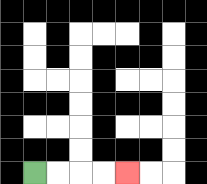{'start': '[1, 7]', 'end': '[5, 7]', 'path_directions': 'R,R,R,R', 'path_coordinates': '[[1, 7], [2, 7], [3, 7], [4, 7], [5, 7]]'}